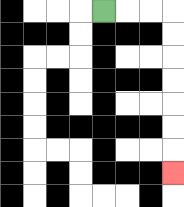{'start': '[4, 0]', 'end': '[7, 7]', 'path_directions': 'R,R,R,D,D,D,D,D,D,D', 'path_coordinates': '[[4, 0], [5, 0], [6, 0], [7, 0], [7, 1], [7, 2], [7, 3], [7, 4], [7, 5], [7, 6], [7, 7]]'}